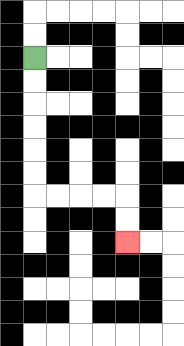{'start': '[1, 2]', 'end': '[5, 10]', 'path_directions': 'D,D,D,D,D,D,R,R,R,R,D,D', 'path_coordinates': '[[1, 2], [1, 3], [1, 4], [1, 5], [1, 6], [1, 7], [1, 8], [2, 8], [3, 8], [4, 8], [5, 8], [5, 9], [5, 10]]'}